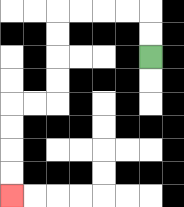{'start': '[6, 2]', 'end': '[0, 8]', 'path_directions': 'U,U,L,L,L,L,D,D,D,D,L,L,D,D,D,D', 'path_coordinates': '[[6, 2], [6, 1], [6, 0], [5, 0], [4, 0], [3, 0], [2, 0], [2, 1], [2, 2], [2, 3], [2, 4], [1, 4], [0, 4], [0, 5], [0, 6], [0, 7], [0, 8]]'}